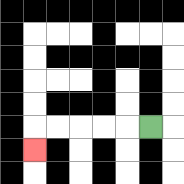{'start': '[6, 5]', 'end': '[1, 6]', 'path_directions': 'L,L,L,L,L,D', 'path_coordinates': '[[6, 5], [5, 5], [4, 5], [3, 5], [2, 5], [1, 5], [1, 6]]'}